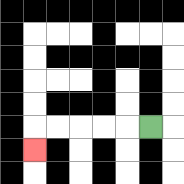{'start': '[6, 5]', 'end': '[1, 6]', 'path_directions': 'L,L,L,L,L,D', 'path_coordinates': '[[6, 5], [5, 5], [4, 5], [3, 5], [2, 5], [1, 5], [1, 6]]'}